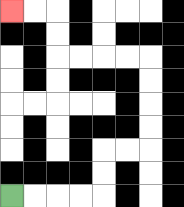{'start': '[0, 8]', 'end': '[0, 0]', 'path_directions': 'R,R,R,R,U,U,R,R,U,U,U,U,L,L,L,L,U,U,L,L', 'path_coordinates': '[[0, 8], [1, 8], [2, 8], [3, 8], [4, 8], [4, 7], [4, 6], [5, 6], [6, 6], [6, 5], [6, 4], [6, 3], [6, 2], [5, 2], [4, 2], [3, 2], [2, 2], [2, 1], [2, 0], [1, 0], [0, 0]]'}